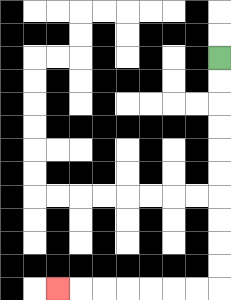{'start': '[9, 2]', 'end': '[2, 12]', 'path_directions': 'D,D,D,D,D,D,D,D,D,D,L,L,L,L,L,L,L', 'path_coordinates': '[[9, 2], [9, 3], [9, 4], [9, 5], [9, 6], [9, 7], [9, 8], [9, 9], [9, 10], [9, 11], [9, 12], [8, 12], [7, 12], [6, 12], [5, 12], [4, 12], [3, 12], [2, 12]]'}